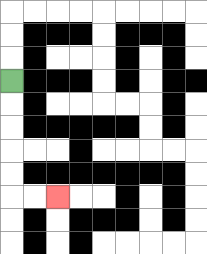{'start': '[0, 3]', 'end': '[2, 8]', 'path_directions': 'D,D,D,D,D,R,R', 'path_coordinates': '[[0, 3], [0, 4], [0, 5], [0, 6], [0, 7], [0, 8], [1, 8], [2, 8]]'}